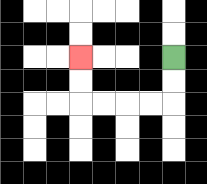{'start': '[7, 2]', 'end': '[3, 2]', 'path_directions': 'D,D,L,L,L,L,U,U', 'path_coordinates': '[[7, 2], [7, 3], [7, 4], [6, 4], [5, 4], [4, 4], [3, 4], [3, 3], [3, 2]]'}